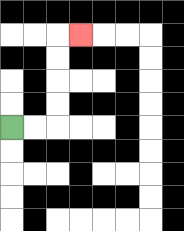{'start': '[0, 5]', 'end': '[3, 1]', 'path_directions': 'R,R,U,U,U,U,R', 'path_coordinates': '[[0, 5], [1, 5], [2, 5], [2, 4], [2, 3], [2, 2], [2, 1], [3, 1]]'}